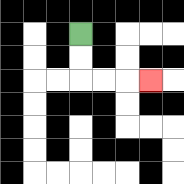{'start': '[3, 1]', 'end': '[6, 3]', 'path_directions': 'D,D,R,R,R', 'path_coordinates': '[[3, 1], [3, 2], [3, 3], [4, 3], [5, 3], [6, 3]]'}